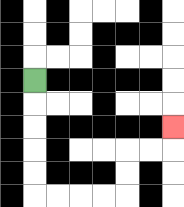{'start': '[1, 3]', 'end': '[7, 5]', 'path_directions': 'D,D,D,D,D,R,R,R,R,U,U,R,R,U', 'path_coordinates': '[[1, 3], [1, 4], [1, 5], [1, 6], [1, 7], [1, 8], [2, 8], [3, 8], [4, 8], [5, 8], [5, 7], [5, 6], [6, 6], [7, 6], [7, 5]]'}